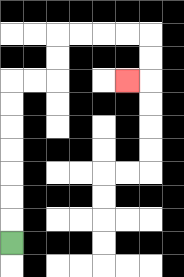{'start': '[0, 10]', 'end': '[5, 3]', 'path_directions': 'U,U,U,U,U,U,U,R,R,U,U,R,R,R,R,D,D,L', 'path_coordinates': '[[0, 10], [0, 9], [0, 8], [0, 7], [0, 6], [0, 5], [0, 4], [0, 3], [1, 3], [2, 3], [2, 2], [2, 1], [3, 1], [4, 1], [5, 1], [6, 1], [6, 2], [6, 3], [5, 3]]'}